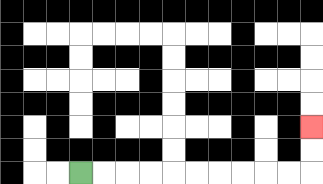{'start': '[3, 7]', 'end': '[13, 5]', 'path_directions': 'R,R,R,R,R,R,R,R,R,R,U,U', 'path_coordinates': '[[3, 7], [4, 7], [5, 7], [6, 7], [7, 7], [8, 7], [9, 7], [10, 7], [11, 7], [12, 7], [13, 7], [13, 6], [13, 5]]'}